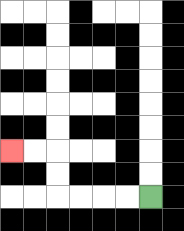{'start': '[6, 8]', 'end': '[0, 6]', 'path_directions': 'L,L,L,L,U,U,L,L', 'path_coordinates': '[[6, 8], [5, 8], [4, 8], [3, 8], [2, 8], [2, 7], [2, 6], [1, 6], [0, 6]]'}